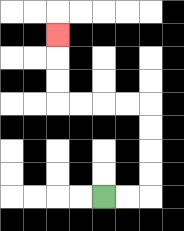{'start': '[4, 8]', 'end': '[2, 1]', 'path_directions': 'R,R,U,U,U,U,L,L,L,L,U,U,U', 'path_coordinates': '[[4, 8], [5, 8], [6, 8], [6, 7], [6, 6], [6, 5], [6, 4], [5, 4], [4, 4], [3, 4], [2, 4], [2, 3], [2, 2], [2, 1]]'}